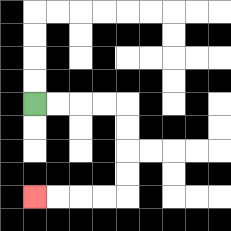{'start': '[1, 4]', 'end': '[1, 8]', 'path_directions': 'R,R,R,R,D,D,D,D,L,L,L,L', 'path_coordinates': '[[1, 4], [2, 4], [3, 4], [4, 4], [5, 4], [5, 5], [5, 6], [5, 7], [5, 8], [4, 8], [3, 8], [2, 8], [1, 8]]'}